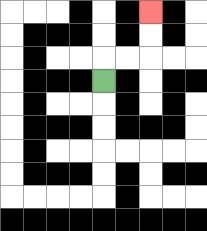{'start': '[4, 3]', 'end': '[6, 0]', 'path_directions': 'U,R,R,U,U', 'path_coordinates': '[[4, 3], [4, 2], [5, 2], [6, 2], [6, 1], [6, 0]]'}